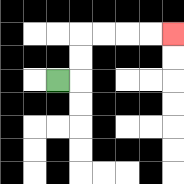{'start': '[2, 3]', 'end': '[7, 1]', 'path_directions': 'R,U,U,R,R,R,R', 'path_coordinates': '[[2, 3], [3, 3], [3, 2], [3, 1], [4, 1], [5, 1], [6, 1], [7, 1]]'}